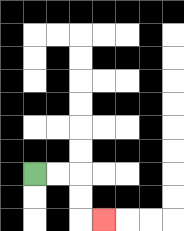{'start': '[1, 7]', 'end': '[4, 9]', 'path_directions': 'R,R,D,D,R', 'path_coordinates': '[[1, 7], [2, 7], [3, 7], [3, 8], [3, 9], [4, 9]]'}